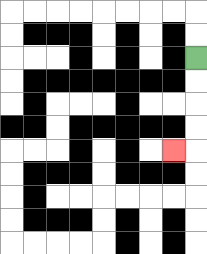{'start': '[8, 2]', 'end': '[7, 6]', 'path_directions': 'D,D,D,D,L', 'path_coordinates': '[[8, 2], [8, 3], [8, 4], [8, 5], [8, 6], [7, 6]]'}